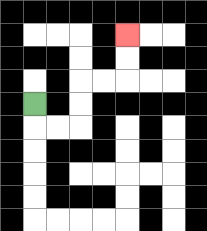{'start': '[1, 4]', 'end': '[5, 1]', 'path_directions': 'D,R,R,U,U,R,R,U,U', 'path_coordinates': '[[1, 4], [1, 5], [2, 5], [3, 5], [3, 4], [3, 3], [4, 3], [5, 3], [5, 2], [5, 1]]'}